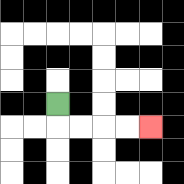{'start': '[2, 4]', 'end': '[6, 5]', 'path_directions': 'D,R,R,R,R', 'path_coordinates': '[[2, 4], [2, 5], [3, 5], [4, 5], [5, 5], [6, 5]]'}